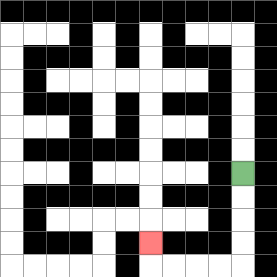{'start': '[10, 7]', 'end': '[6, 10]', 'path_directions': 'D,D,D,D,L,L,L,L,U', 'path_coordinates': '[[10, 7], [10, 8], [10, 9], [10, 10], [10, 11], [9, 11], [8, 11], [7, 11], [6, 11], [6, 10]]'}